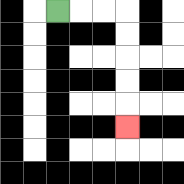{'start': '[2, 0]', 'end': '[5, 5]', 'path_directions': 'R,R,R,D,D,D,D,D', 'path_coordinates': '[[2, 0], [3, 0], [4, 0], [5, 0], [5, 1], [5, 2], [5, 3], [5, 4], [5, 5]]'}